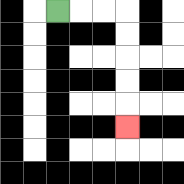{'start': '[2, 0]', 'end': '[5, 5]', 'path_directions': 'R,R,R,D,D,D,D,D', 'path_coordinates': '[[2, 0], [3, 0], [4, 0], [5, 0], [5, 1], [5, 2], [5, 3], [5, 4], [5, 5]]'}